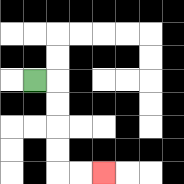{'start': '[1, 3]', 'end': '[4, 7]', 'path_directions': 'R,D,D,D,D,R,R', 'path_coordinates': '[[1, 3], [2, 3], [2, 4], [2, 5], [2, 6], [2, 7], [3, 7], [4, 7]]'}